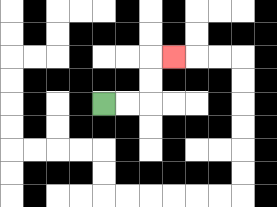{'start': '[4, 4]', 'end': '[7, 2]', 'path_directions': 'R,R,U,U,R', 'path_coordinates': '[[4, 4], [5, 4], [6, 4], [6, 3], [6, 2], [7, 2]]'}